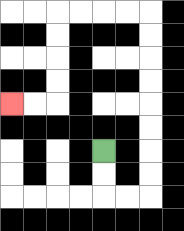{'start': '[4, 6]', 'end': '[0, 4]', 'path_directions': 'D,D,R,R,U,U,U,U,U,U,U,U,L,L,L,L,D,D,D,D,L,L', 'path_coordinates': '[[4, 6], [4, 7], [4, 8], [5, 8], [6, 8], [6, 7], [6, 6], [6, 5], [6, 4], [6, 3], [6, 2], [6, 1], [6, 0], [5, 0], [4, 0], [3, 0], [2, 0], [2, 1], [2, 2], [2, 3], [2, 4], [1, 4], [0, 4]]'}